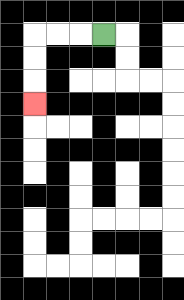{'start': '[4, 1]', 'end': '[1, 4]', 'path_directions': 'L,L,L,D,D,D', 'path_coordinates': '[[4, 1], [3, 1], [2, 1], [1, 1], [1, 2], [1, 3], [1, 4]]'}